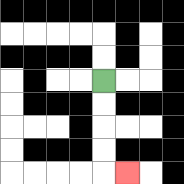{'start': '[4, 3]', 'end': '[5, 7]', 'path_directions': 'D,D,D,D,R', 'path_coordinates': '[[4, 3], [4, 4], [4, 5], [4, 6], [4, 7], [5, 7]]'}